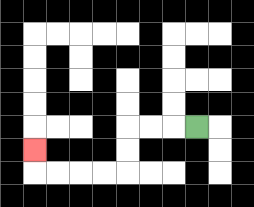{'start': '[8, 5]', 'end': '[1, 6]', 'path_directions': 'L,L,L,D,D,L,L,L,L,U', 'path_coordinates': '[[8, 5], [7, 5], [6, 5], [5, 5], [5, 6], [5, 7], [4, 7], [3, 7], [2, 7], [1, 7], [1, 6]]'}